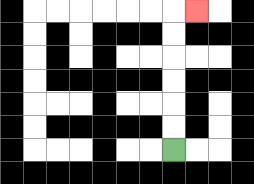{'start': '[7, 6]', 'end': '[8, 0]', 'path_directions': 'U,U,U,U,U,U,R', 'path_coordinates': '[[7, 6], [7, 5], [7, 4], [7, 3], [7, 2], [7, 1], [7, 0], [8, 0]]'}